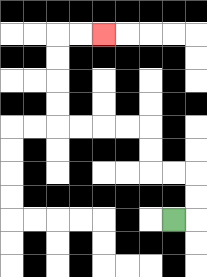{'start': '[7, 9]', 'end': '[4, 1]', 'path_directions': 'R,U,U,L,L,U,U,L,L,L,L,U,U,U,U,R,R', 'path_coordinates': '[[7, 9], [8, 9], [8, 8], [8, 7], [7, 7], [6, 7], [6, 6], [6, 5], [5, 5], [4, 5], [3, 5], [2, 5], [2, 4], [2, 3], [2, 2], [2, 1], [3, 1], [4, 1]]'}